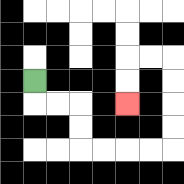{'start': '[1, 3]', 'end': '[5, 4]', 'path_directions': 'D,R,R,D,D,R,R,R,R,U,U,U,U,L,L,D,D', 'path_coordinates': '[[1, 3], [1, 4], [2, 4], [3, 4], [3, 5], [3, 6], [4, 6], [5, 6], [6, 6], [7, 6], [7, 5], [7, 4], [7, 3], [7, 2], [6, 2], [5, 2], [5, 3], [5, 4]]'}